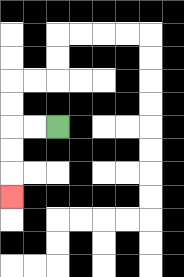{'start': '[2, 5]', 'end': '[0, 8]', 'path_directions': 'L,L,D,D,D', 'path_coordinates': '[[2, 5], [1, 5], [0, 5], [0, 6], [0, 7], [0, 8]]'}